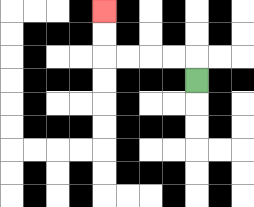{'start': '[8, 3]', 'end': '[4, 0]', 'path_directions': 'U,L,L,L,L,U,U', 'path_coordinates': '[[8, 3], [8, 2], [7, 2], [6, 2], [5, 2], [4, 2], [4, 1], [4, 0]]'}